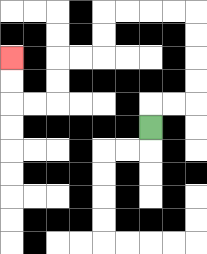{'start': '[6, 5]', 'end': '[0, 2]', 'path_directions': 'U,R,R,U,U,U,U,L,L,L,L,D,D,L,L,D,D,L,L,U,U', 'path_coordinates': '[[6, 5], [6, 4], [7, 4], [8, 4], [8, 3], [8, 2], [8, 1], [8, 0], [7, 0], [6, 0], [5, 0], [4, 0], [4, 1], [4, 2], [3, 2], [2, 2], [2, 3], [2, 4], [1, 4], [0, 4], [0, 3], [0, 2]]'}